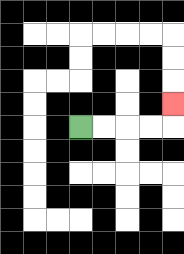{'start': '[3, 5]', 'end': '[7, 4]', 'path_directions': 'R,R,R,R,U', 'path_coordinates': '[[3, 5], [4, 5], [5, 5], [6, 5], [7, 5], [7, 4]]'}